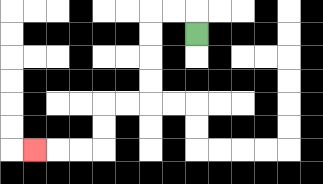{'start': '[8, 1]', 'end': '[1, 6]', 'path_directions': 'U,L,L,D,D,D,D,L,L,D,D,L,L,L', 'path_coordinates': '[[8, 1], [8, 0], [7, 0], [6, 0], [6, 1], [6, 2], [6, 3], [6, 4], [5, 4], [4, 4], [4, 5], [4, 6], [3, 6], [2, 6], [1, 6]]'}